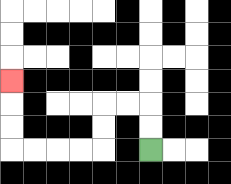{'start': '[6, 6]', 'end': '[0, 3]', 'path_directions': 'U,U,L,L,D,D,L,L,L,L,U,U,U', 'path_coordinates': '[[6, 6], [6, 5], [6, 4], [5, 4], [4, 4], [4, 5], [4, 6], [3, 6], [2, 6], [1, 6], [0, 6], [0, 5], [0, 4], [0, 3]]'}